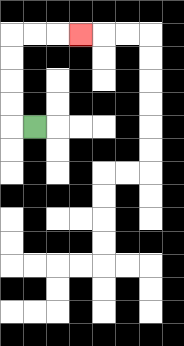{'start': '[1, 5]', 'end': '[3, 1]', 'path_directions': 'L,U,U,U,U,R,R,R', 'path_coordinates': '[[1, 5], [0, 5], [0, 4], [0, 3], [0, 2], [0, 1], [1, 1], [2, 1], [3, 1]]'}